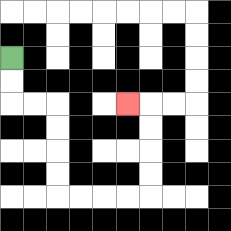{'start': '[0, 2]', 'end': '[5, 4]', 'path_directions': 'D,D,R,R,D,D,D,D,R,R,R,R,U,U,U,U,L', 'path_coordinates': '[[0, 2], [0, 3], [0, 4], [1, 4], [2, 4], [2, 5], [2, 6], [2, 7], [2, 8], [3, 8], [4, 8], [5, 8], [6, 8], [6, 7], [6, 6], [6, 5], [6, 4], [5, 4]]'}